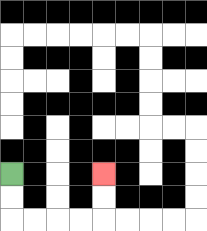{'start': '[0, 7]', 'end': '[4, 7]', 'path_directions': 'D,D,R,R,R,R,U,U', 'path_coordinates': '[[0, 7], [0, 8], [0, 9], [1, 9], [2, 9], [3, 9], [4, 9], [4, 8], [4, 7]]'}